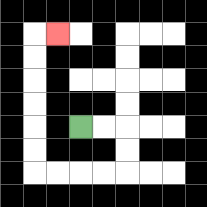{'start': '[3, 5]', 'end': '[2, 1]', 'path_directions': 'R,R,D,D,L,L,L,L,U,U,U,U,U,U,R', 'path_coordinates': '[[3, 5], [4, 5], [5, 5], [5, 6], [5, 7], [4, 7], [3, 7], [2, 7], [1, 7], [1, 6], [1, 5], [1, 4], [1, 3], [1, 2], [1, 1], [2, 1]]'}